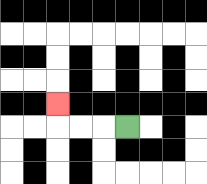{'start': '[5, 5]', 'end': '[2, 4]', 'path_directions': 'L,L,L,U', 'path_coordinates': '[[5, 5], [4, 5], [3, 5], [2, 5], [2, 4]]'}